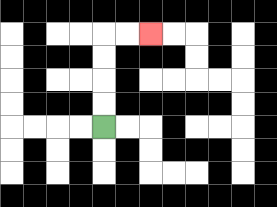{'start': '[4, 5]', 'end': '[6, 1]', 'path_directions': 'U,U,U,U,R,R', 'path_coordinates': '[[4, 5], [4, 4], [4, 3], [4, 2], [4, 1], [5, 1], [6, 1]]'}